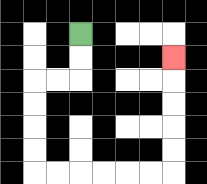{'start': '[3, 1]', 'end': '[7, 2]', 'path_directions': 'D,D,L,L,D,D,D,D,R,R,R,R,R,R,U,U,U,U,U', 'path_coordinates': '[[3, 1], [3, 2], [3, 3], [2, 3], [1, 3], [1, 4], [1, 5], [1, 6], [1, 7], [2, 7], [3, 7], [4, 7], [5, 7], [6, 7], [7, 7], [7, 6], [7, 5], [7, 4], [7, 3], [7, 2]]'}